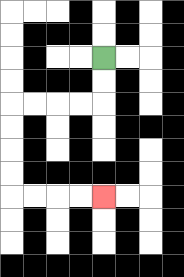{'start': '[4, 2]', 'end': '[4, 8]', 'path_directions': 'D,D,L,L,L,L,D,D,D,D,R,R,R,R', 'path_coordinates': '[[4, 2], [4, 3], [4, 4], [3, 4], [2, 4], [1, 4], [0, 4], [0, 5], [0, 6], [0, 7], [0, 8], [1, 8], [2, 8], [3, 8], [4, 8]]'}